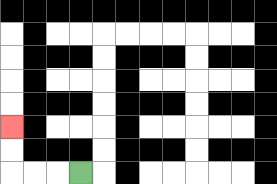{'start': '[3, 7]', 'end': '[0, 5]', 'path_directions': 'L,L,L,U,U', 'path_coordinates': '[[3, 7], [2, 7], [1, 7], [0, 7], [0, 6], [0, 5]]'}